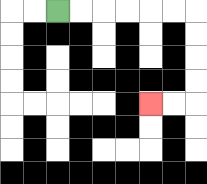{'start': '[2, 0]', 'end': '[6, 4]', 'path_directions': 'R,R,R,R,R,R,D,D,D,D,L,L', 'path_coordinates': '[[2, 0], [3, 0], [4, 0], [5, 0], [6, 0], [7, 0], [8, 0], [8, 1], [8, 2], [8, 3], [8, 4], [7, 4], [6, 4]]'}